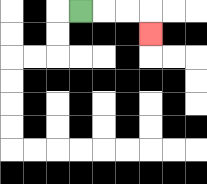{'start': '[3, 0]', 'end': '[6, 1]', 'path_directions': 'R,R,R,D', 'path_coordinates': '[[3, 0], [4, 0], [5, 0], [6, 0], [6, 1]]'}